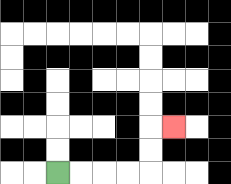{'start': '[2, 7]', 'end': '[7, 5]', 'path_directions': 'R,R,R,R,U,U,R', 'path_coordinates': '[[2, 7], [3, 7], [4, 7], [5, 7], [6, 7], [6, 6], [6, 5], [7, 5]]'}